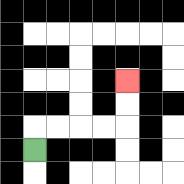{'start': '[1, 6]', 'end': '[5, 3]', 'path_directions': 'U,R,R,R,R,U,U', 'path_coordinates': '[[1, 6], [1, 5], [2, 5], [3, 5], [4, 5], [5, 5], [5, 4], [5, 3]]'}